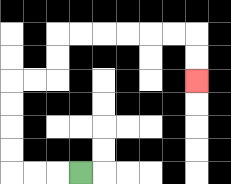{'start': '[3, 7]', 'end': '[8, 3]', 'path_directions': 'L,L,L,U,U,U,U,R,R,U,U,R,R,R,R,R,R,D,D', 'path_coordinates': '[[3, 7], [2, 7], [1, 7], [0, 7], [0, 6], [0, 5], [0, 4], [0, 3], [1, 3], [2, 3], [2, 2], [2, 1], [3, 1], [4, 1], [5, 1], [6, 1], [7, 1], [8, 1], [8, 2], [8, 3]]'}